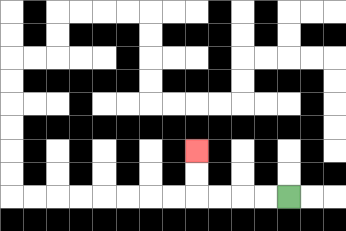{'start': '[12, 8]', 'end': '[8, 6]', 'path_directions': 'L,L,L,L,U,U', 'path_coordinates': '[[12, 8], [11, 8], [10, 8], [9, 8], [8, 8], [8, 7], [8, 6]]'}